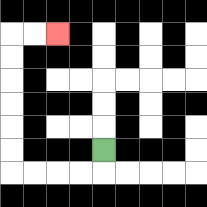{'start': '[4, 6]', 'end': '[2, 1]', 'path_directions': 'D,L,L,L,L,U,U,U,U,U,U,R,R', 'path_coordinates': '[[4, 6], [4, 7], [3, 7], [2, 7], [1, 7], [0, 7], [0, 6], [0, 5], [0, 4], [0, 3], [0, 2], [0, 1], [1, 1], [2, 1]]'}